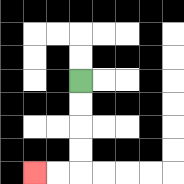{'start': '[3, 3]', 'end': '[1, 7]', 'path_directions': 'D,D,D,D,L,L', 'path_coordinates': '[[3, 3], [3, 4], [3, 5], [3, 6], [3, 7], [2, 7], [1, 7]]'}